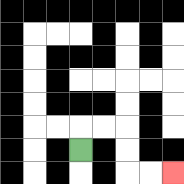{'start': '[3, 6]', 'end': '[7, 7]', 'path_directions': 'U,R,R,D,D,R,R', 'path_coordinates': '[[3, 6], [3, 5], [4, 5], [5, 5], [5, 6], [5, 7], [6, 7], [7, 7]]'}